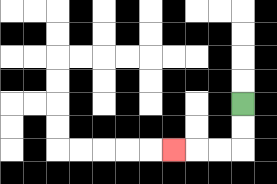{'start': '[10, 4]', 'end': '[7, 6]', 'path_directions': 'D,D,L,L,L', 'path_coordinates': '[[10, 4], [10, 5], [10, 6], [9, 6], [8, 6], [7, 6]]'}